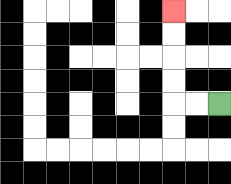{'start': '[9, 4]', 'end': '[7, 0]', 'path_directions': 'L,L,U,U,U,U', 'path_coordinates': '[[9, 4], [8, 4], [7, 4], [7, 3], [7, 2], [7, 1], [7, 0]]'}